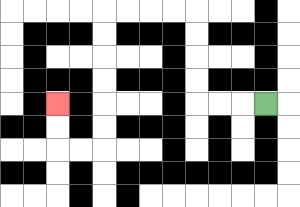{'start': '[11, 4]', 'end': '[2, 4]', 'path_directions': 'L,L,L,U,U,U,U,L,L,L,L,D,D,D,D,D,D,L,L,U,U', 'path_coordinates': '[[11, 4], [10, 4], [9, 4], [8, 4], [8, 3], [8, 2], [8, 1], [8, 0], [7, 0], [6, 0], [5, 0], [4, 0], [4, 1], [4, 2], [4, 3], [4, 4], [4, 5], [4, 6], [3, 6], [2, 6], [2, 5], [2, 4]]'}